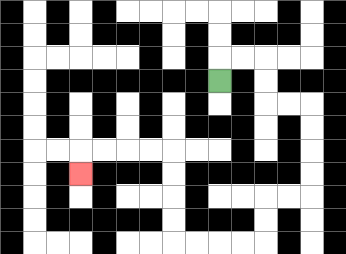{'start': '[9, 3]', 'end': '[3, 7]', 'path_directions': 'U,R,R,D,D,R,R,D,D,D,D,L,L,D,D,L,L,L,L,U,U,U,U,L,L,L,L,D', 'path_coordinates': '[[9, 3], [9, 2], [10, 2], [11, 2], [11, 3], [11, 4], [12, 4], [13, 4], [13, 5], [13, 6], [13, 7], [13, 8], [12, 8], [11, 8], [11, 9], [11, 10], [10, 10], [9, 10], [8, 10], [7, 10], [7, 9], [7, 8], [7, 7], [7, 6], [6, 6], [5, 6], [4, 6], [3, 6], [3, 7]]'}